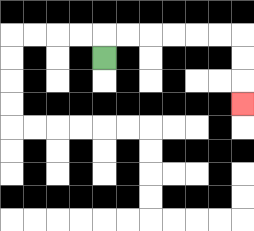{'start': '[4, 2]', 'end': '[10, 4]', 'path_directions': 'U,R,R,R,R,R,R,D,D,D', 'path_coordinates': '[[4, 2], [4, 1], [5, 1], [6, 1], [7, 1], [8, 1], [9, 1], [10, 1], [10, 2], [10, 3], [10, 4]]'}